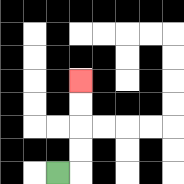{'start': '[2, 7]', 'end': '[3, 3]', 'path_directions': 'R,U,U,U,U', 'path_coordinates': '[[2, 7], [3, 7], [3, 6], [3, 5], [3, 4], [3, 3]]'}